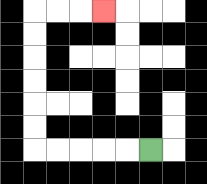{'start': '[6, 6]', 'end': '[4, 0]', 'path_directions': 'L,L,L,L,L,U,U,U,U,U,U,R,R,R', 'path_coordinates': '[[6, 6], [5, 6], [4, 6], [3, 6], [2, 6], [1, 6], [1, 5], [1, 4], [1, 3], [1, 2], [1, 1], [1, 0], [2, 0], [3, 0], [4, 0]]'}